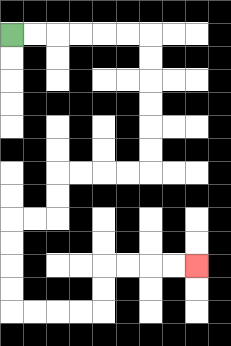{'start': '[0, 1]', 'end': '[8, 11]', 'path_directions': 'R,R,R,R,R,R,D,D,D,D,D,D,L,L,L,L,D,D,L,L,D,D,D,D,R,R,R,R,U,U,R,R,R,R', 'path_coordinates': '[[0, 1], [1, 1], [2, 1], [3, 1], [4, 1], [5, 1], [6, 1], [6, 2], [6, 3], [6, 4], [6, 5], [6, 6], [6, 7], [5, 7], [4, 7], [3, 7], [2, 7], [2, 8], [2, 9], [1, 9], [0, 9], [0, 10], [0, 11], [0, 12], [0, 13], [1, 13], [2, 13], [3, 13], [4, 13], [4, 12], [4, 11], [5, 11], [6, 11], [7, 11], [8, 11]]'}